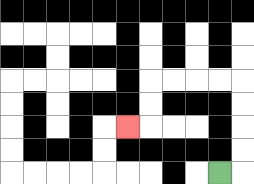{'start': '[9, 7]', 'end': '[5, 5]', 'path_directions': 'R,U,U,U,U,L,L,L,L,D,D,L', 'path_coordinates': '[[9, 7], [10, 7], [10, 6], [10, 5], [10, 4], [10, 3], [9, 3], [8, 3], [7, 3], [6, 3], [6, 4], [6, 5], [5, 5]]'}